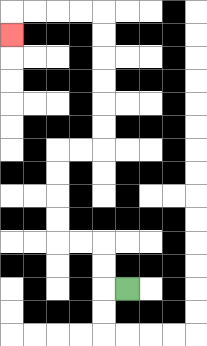{'start': '[5, 12]', 'end': '[0, 1]', 'path_directions': 'L,U,U,L,L,U,U,U,U,R,R,U,U,U,U,U,U,L,L,L,L,D', 'path_coordinates': '[[5, 12], [4, 12], [4, 11], [4, 10], [3, 10], [2, 10], [2, 9], [2, 8], [2, 7], [2, 6], [3, 6], [4, 6], [4, 5], [4, 4], [4, 3], [4, 2], [4, 1], [4, 0], [3, 0], [2, 0], [1, 0], [0, 0], [0, 1]]'}